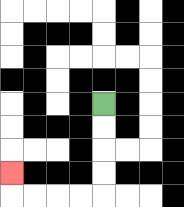{'start': '[4, 4]', 'end': '[0, 7]', 'path_directions': 'D,D,D,D,L,L,L,L,U', 'path_coordinates': '[[4, 4], [4, 5], [4, 6], [4, 7], [4, 8], [3, 8], [2, 8], [1, 8], [0, 8], [0, 7]]'}